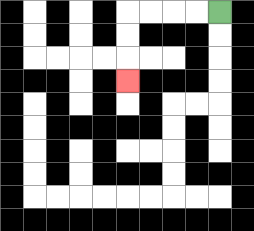{'start': '[9, 0]', 'end': '[5, 3]', 'path_directions': 'L,L,L,L,D,D,D', 'path_coordinates': '[[9, 0], [8, 0], [7, 0], [6, 0], [5, 0], [5, 1], [5, 2], [5, 3]]'}